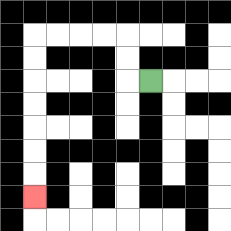{'start': '[6, 3]', 'end': '[1, 8]', 'path_directions': 'L,U,U,L,L,L,L,D,D,D,D,D,D,D', 'path_coordinates': '[[6, 3], [5, 3], [5, 2], [5, 1], [4, 1], [3, 1], [2, 1], [1, 1], [1, 2], [1, 3], [1, 4], [1, 5], [1, 6], [1, 7], [1, 8]]'}